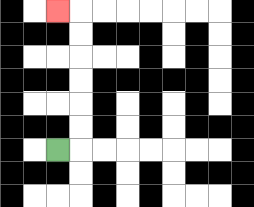{'start': '[2, 6]', 'end': '[2, 0]', 'path_directions': 'R,U,U,U,U,U,U,L', 'path_coordinates': '[[2, 6], [3, 6], [3, 5], [3, 4], [3, 3], [3, 2], [3, 1], [3, 0], [2, 0]]'}